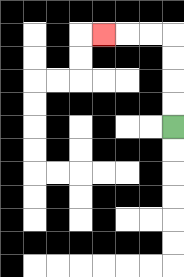{'start': '[7, 5]', 'end': '[4, 1]', 'path_directions': 'U,U,U,U,L,L,L', 'path_coordinates': '[[7, 5], [7, 4], [7, 3], [7, 2], [7, 1], [6, 1], [5, 1], [4, 1]]'}